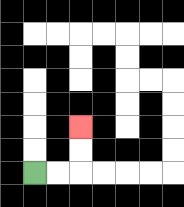{'start': '[1, 7]', 'end': '[3, 5]', 'path_directions': 'R,R,U,U', 'path_coordinates': '[[1, 7], [2, 7], [3, 7], [3, 6], [3, 5]]'}